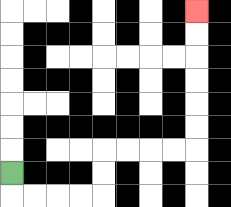{'start': '[0, 7]', 'end': '[8, 0]', 'path_directions': 'D,R,R,R,R,U,U,R,R,R,R,U,U,U,U,U,U', 'path_coordinates': '[[0, 7], [0, 8], [1, 8], [2, 8], [3, 8], [4, 8], [4, 7], [4, 6], [5, 6], [6, 6], [7, 6], [8, 6], [8, 5], [8, 4], [8, 3], [8, 2], [8, 1], [8, 0]]'}